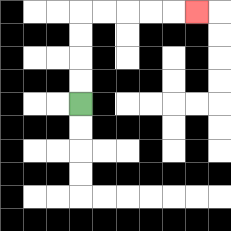{'start': '[3, 4]', 'end': '[8, 0]', 'path_directions': 'U,U,U,U,R,R,R,R,R', 'path_coordinates': '[[3, 4], [3, 3], [3, 2], [3, 1], [3, 0], [4, 0], [5, 0], [6, 0], [7, 0], [8, 0]]'}